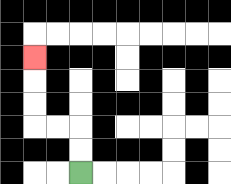{'start': '[3, 7]', 'end': '[1, 2]', 'path_directions': 'U,U,L,L,U,U,U', 'path_coordinates': '[[3, 7], [3, 6], [3, 5], [2, 5], [1, 5], [1, 4], [1, 3], [1, 2]]'}